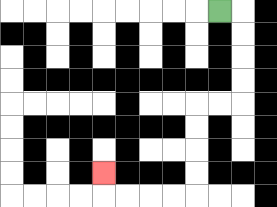{'start': '[9, 0]', 'end': '[4, 7]', 'path_directions': 'R,D,D,D,D,L,L,D,D,D,D,L,L,L,L,U', 'path_coordinates': '[[9, 0], [10, 0], [10, 1], [10, 2], [10, 3], [10, 4], [9, 4], [8, 4], [8, 5], [8, 6], [8, 7], [8, 8], [7, 8], [6, 8], [5, 8], [4, 8], [4, 7]]'}